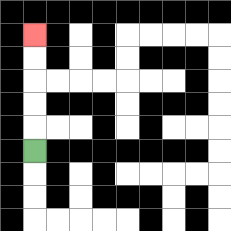{'start': '[1, 6]', 'end': '[1, 1]', 'path_directions': 'U,U,U,U,U', 'path_coordinates': '[[1, 6], [1, 5], [1, 4], [1, 3], [1, 2], [1, 1]]'}